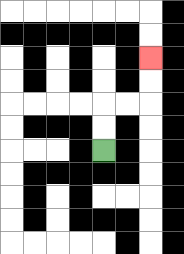{'start': '[4, 6]', 'end': '[6, 2]', 'path_directions': 'U,U,R,R,U,U', 'path_coordinates': '[[4, 6], [4, 5], [4, 4], [5, 4], [6, 4], [6, 3], [6, 2]]'}